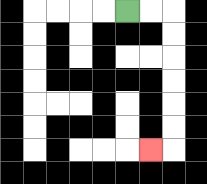{'start': '[5, 0]', 'end': '[6, 6]', 'path_directions': 'R,R,D,D,D,D,D,D,L', 'path_coordinates': '[[5, 0], [6, 0], [7, 0], [7, 1], [7, 2], [7, 3], [7, 4], [7, 5], [7, 6], [6, 6]]'}